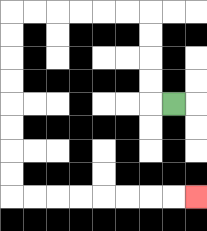{'start': '[7, 4]', 'end': '[8, 8]', 'path_directions': 'L,U,U,U,U,L,L,L,L,L,L,D,D,D,D,D,D,D,D,R,R,R,R,R,R,R,R', 'path_coordinates': '[[7, 4], [6, 4], [6, 3], [6, 2], [6, 1], [6, 0], [5, 0], [4, 0], [3, 0], [2, 0], [1, 0], [0, 0], [0, 1], [0, 2], [0, 3], [0, 4], [0, 5], [0, 6], [0, 7], [0, 8], [1, 8], [2, 8], [3, 8], [4, 8], [5, 8], [6, 8], [7, 8], [8, 8]]'}